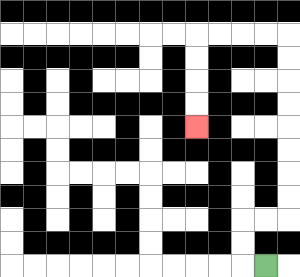{'start': '[11, 11]', 'end': '[8, 5]', 'path_directions': 'L,U,U,R,R,U,U,U,U,U,U,U,U,L,L,L,L,D,D,D,D', 'path_coordinates': '[[11, 11], [10, 11], [10, 10], [10, 9], [11, 9], [12, 9], [12, 8], [12, 7], [12, 6], [12, 5], [12, 4], [12, 3], [12, 2], [12, 1], [11, 1], [10, 1], [9, 1], [8, 1], [8, 2], [8, 3], [8, 4], [8, 5]]'}